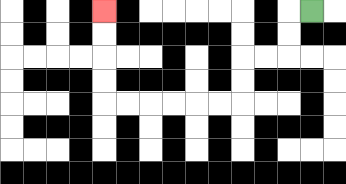{'start': '[13, 0]', 'end': '[4, 0]', 'path_directions': 'L,D,D,L,L,D,D,L,L,L,L,L,L,U,U,U,U', 'path_coordinates': '[[13, 0], [12, 0], [12, 1], [12, 2], [11, 2], [10, 2], [10, 3], [10, 4], [9, 4], [8, 4], [7, 4], [6, 4], [5, 4], [4, 4], [4, 3], [4, 2], [4, 1], [4, 0]]'}